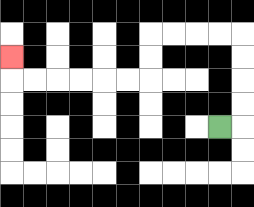{'start': '[9, 5]', 'end': '[0, 2]', 'path_directions': 'R,U,U,U,U,L,L,L,L,D,D,L,L,L,L,L,L,U', 'path_coordinates': '[[9, 5], [10, 5], [10, 4], [10, 3], [10, 2], [10, 1], [9, 1], [8, 1], [7, 1], [6, 1], [6, 2], [6, 3], [5, 3], [4, 3], [3, 3], [2, 3], [1, 3], [0, 3], [0, 2]]'}